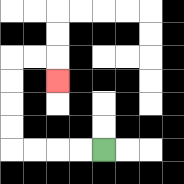{'start': '[4, 6]', 'end': '[2, 3]', 'path_directions': 'L,L,L,L,U,U,U,U,R,R,D', 'path_coordinates': '[[4, 6], [3, 6], [2, 6], [1, 6], [0, 6], [0, 5], [0, 4], [0, 3], [0, 2], [1, 2], [2, 2], [2, 3]]'}